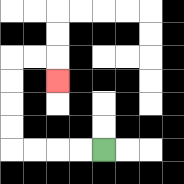{'start': '[4, 6]', 'end': '[2, 3]', 'path_directions': 'L,L,L,L,U,U,U,U,R,R,D', 'path_coordinates': '[[4, 6], [3, 6], [2, 6], [1, 6], [0, 6], [0, 5], [0, 4], [0, 3], [0, 2], [1, 2], [2, 2], [2, 3]]'}